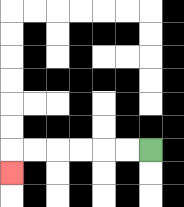{'start': '[6, 6]', 'end': '[0, 7]', 'path_directions': 'L,L,L,L,L,L,D', 'path_coordinates': '[[6, 6], [5, 6], [4, 6], [3, 6], [2, 6], [1, 6], [0, 6], [0, 7]]'}